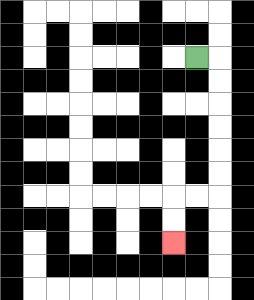{'start': '[8, 2]', 'end': '[7, 10]', 'path_directions': 'R,D,D,D,D,D,D,L,L,D,D', 'path_coordinates': '[[8, 2], [9, 2], [9, 3], [9, 4], [9, 5], [9, 6], [9, 7], [9, 8], [8, 8], [7, 8], [7, 9], [7, 10]]'}